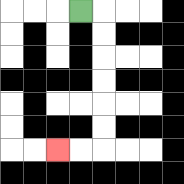{'start': '[3, 0]', 'end': '[2, 6]', 'path_directions': 'R,D,D,D,D,D,D,L,L', 'path_coordinates': '[[3, 0], [4, 0], [4, 1], [4, 2], [4, 3], [4, 4], [4, 5], [4, 6], [3, 6], [2, 6]]'}